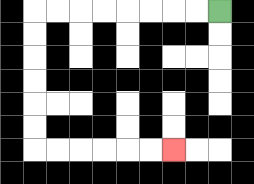{'start': '[9, 0]', 'end': '[7, 6]', 'path_directions': 'L,L,L,L,L,L,L,L,D,D,D,D,D,D,R,R,R,R,R,R', 'path_coordinates': '[[9, 0], [8, 0], [7, 0], [6, 0], [5, 0], [4, 0], [3, 0], [2, 0], [1, 0], [1, 1], [1, 2], [1, 3], [1, 4], [1, 5], [1, 6], [2, 6], [3, 6], [4, 6], [5, 6], [6, 6], [7, 6]]'}